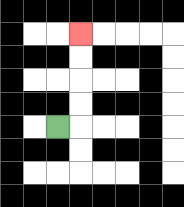{'start': '[2, 5]', 'end': '[3, 1]', 'path_directions': 'R,U,U,U,U', 'path_coordinates': '[[2, 5], [3, 5], [3, 4], [3, 3], [3, 2], [3, 1]]'}